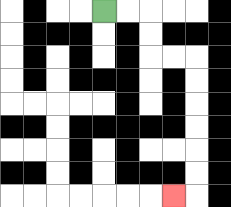{'start': '[4, 0]', 'end': '[7, 8]', 'path_directions': 'R,R,D,D,R,R,D,D,D,D,D,D,L', 'path_coordinates': '[[4, 0], [5, 0], [6, 0], [6, 1], [6, 2], [7, 2], [8, 2], [8, 3], [8, 4], [8, 5], [8, 6], [8, 7], [8, 8], [7, 8]]'}